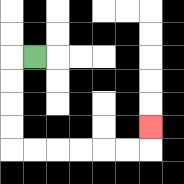{'start': '[1, 2]', 'end': '[6, 5]', 'path_directions': 'L,D,D,D,D,R,R,R,R,R,R,U', 'path_coordinates': '[[1, 2], [0, 2], [0, 3], [0, 4], [0, 5], [0, 6], [1, 6], [2, 6], [3, 6], [4, 6], [5, 6], [6, 6], [6, 5]]'}